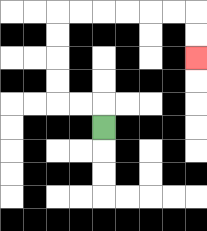{'start': '[4, 5]', 'end': '[8, 2]', 'path_directions': 'U,L,L,U,U,U,U,R,R,R,R,R,R,D,D', 'path_coordinates': '[[4, 5], [4, 4], [3, 4], [2, 4], [2, 3], [2, 2], [2, 1], [2, 0], [3, 0], [4, 0], [5, 0], [6, 0], [7, 0], [8, 0], [8, 1], [8, 2]]'}